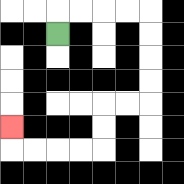{'start': '[2, 1]', 'end': '[0, 5]', 'path_directions': 'U,R,R,R,R,D,D,D,D,L,L,D,D,L,L,L,L,U', 'path_coordinates': '[[2, 1], [2, 0], [3, 0], [4, 0], [5, 0], [6, 0], [6, 1], [6, 2], [6, 3], [6, 4], [5, 4], [4, 4], [4, 5], [4, 6], [3, 6], [2, 6], [1, 6], [0, 6], [0, 5]]'}